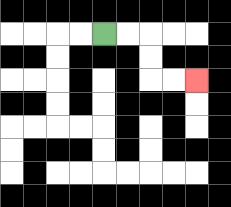{'start': '[4, 1]', 'end': '[8, 3]', 'path_directions': 'R,R,D,D,R,R', 'path_coordinates': '[[4, 1], [5, 1], [6, 1], [6, 2], [6, 3], [7, 3], [8, 3]]'}